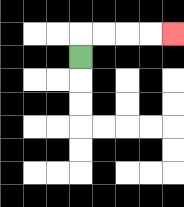{'start': '[3, 2]', 'end': '[7, 1]', 'path_directions': 'U,R,R,R,R', 'path_coordinates': '[[3, 2], [3, 1], [4, 1], [5, 1], [6, 1], [7, 1]]'}